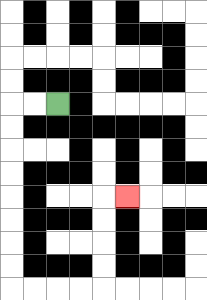{'start': '[2, 4]', 'end': '[5, 8]', 'path_directions': 'L,L,D,D,D,D,D,D,D,D,R,R,R,R,U,U,U,U,R', 'path_coordinates': '[[2, 4], [1, 4], [0, 4], [0, 5], [0, 6], [0, 7], [0, 8], [0, 9], [0, 10], [0, 11], [0, 12], [1, 12], [2, 12], [3, 12], [4, 12], [4, 11], [4, 10], [4, 9], [4, 8], [5, 8]]'}